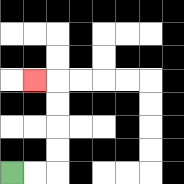{'start': '[0, 7]', 'end': '[1, 3]', 'path_directions': 'R,R,U,U,U,U,L', 'path_coordinates': '[[0, 7], [1, 7], [2, 7], [2, 6], [2, 5], [2, 4], [2, 3], [1, 3]]'}